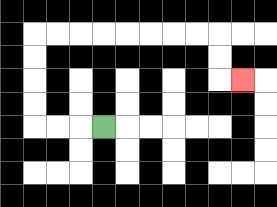{'start': '[4, 5]', 'end': '[10, 3]', 'path_directions': 'L,L,L,U,U,U,U,R,R,R,R,R,R,R,R,D,D,R', 'path_coordinates': '[[4, 5], [3, 5], [2, 5], [1, 5], [1, 4], [1, 3], [1, 2], [1, 1], [2, 1], [3, 1], [4, 1], [5, 1], [6, 1], [7, 1], [8, 1], [9, 1], [9, 2], [9, 3], [10, 3]]'}